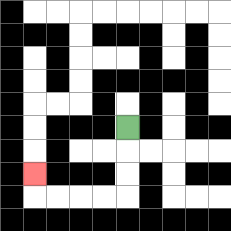{'start': '[5, 5]', 'end': '[1, 7]', 'path_directions': 'D,D,D,L,L,L,L,U', 'path_coordinates': '[[5, 5], [5, 6], [5, 7], [5, 8], [4, 8], [3, 8], [2, 8], [1, 8], [1, 7]]'}